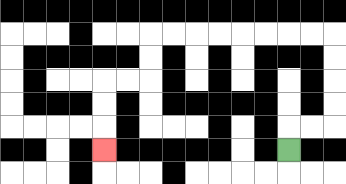{'start': '[12, 6]', 'end': '[4, 6]', 'path_directions': 'U,R,R,U,U,U,U,L,L,L,L,L,L,L,L,D,D,L,L,D,D,D', 'path_coordinates': '[[12, 6], [12, 5], [13, 5], [14, 5], [14, 4], [14, 3], [14, 2], [14, 1], [13, 1], [12, 1], [11, 1], [10, 1], [9, 1], [8, 1], [7, 1], [6, 1], [6, 2], [6, 3], [5, 3], [4, 3], [4, 4], [4, 5], [4, 6]]'}